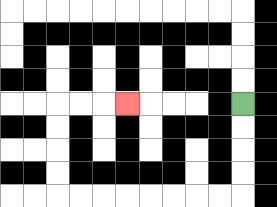{'start': '[10, 4]', 'end': '[5, 4]', 'path_directions': 'D,D,D,D,L,L,L,L,L,L,L,L,U,U,U,U,R,R,R', 'path_coordinates': '[[10, 4], [10, 5], [10, 6], [10, 7], [10, 8], [9, 8], [8, 8], [7, 8], [6, 8], [5, 8], [4, 8], [3, 8], [2, 8], [2, 7], [2, 6], [2, 5], [2, 4], [3, 4], [4, 4], [5, 4]]'}